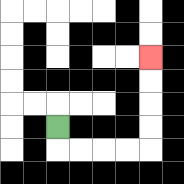{'start': '[2, 5]', 'end': '[6, 2]', 'path_directions': 'D,R,R,R,R,U,U,U,U', 'path_coordinates': '[[2, 5], [2, 6], [3, 6], [4, 6], [5, 6], [6, 6], [6, 5], [6, 4], [6, 3], [6, 2]]'}